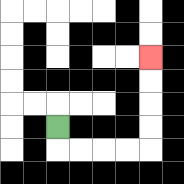{'start': '[2, 5]', 'end': '[6, 2]', 'path_directions': 'D,R,R,R,R,U,U,U,U', 'path_coordinates': '[[2, 5], [2, 6], [3, 6], [4, 6], [5, 6], [6, 6], [6, 5], [6, 4], [6, 3], [6, 2]]'}